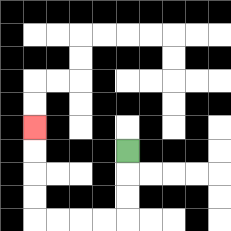{'start': '[5, 6]', 'end': '[1, 5]', 'path_directions': 'D,D,D,L,L,L,L,U,U,U,U', 'path_coordinates': '[[5, 6], [5, 7], [5, 8], [5, 9], [4, 9], [3, 9], [2, 9], [1, 9], [1, 8], [1, 7], [1, 6], [1, 5]]'}